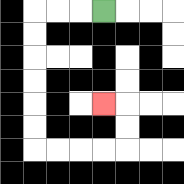{'start': '[4, 0]', 'end': '[4, 4]', 'path_directions': 'L,L,L,D,D,D,D,D,D,R,R,R,R,U,U,L', 'path_coordinates': '[[4, 0], [3, 0], [2, 0], [1, 0], [1, 1], [1, 2], [1, 3], [1, 4], [1, 5], [1, 6], [2, 6], [3, 6], [4, 6], [5, 6], [5, 5], [5, 4], [4, 4]]'}